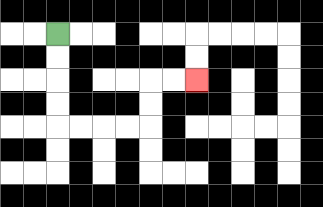{'start': '[2, 1]', 'end': '[8, 3]', 'path_directions': 'D,D,D,D,R,R,R,R,U,U,R,R', 'path_coordinates': '[[2, 1], [2, 2], [2, 3], [2, 4], [2, 5], [3, 5], [4, 5], [5, 5], [6, 5], [6, 4], [6, 3], [7, 3], [8, 3]]'}